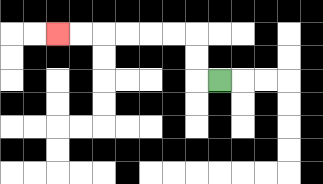{'start': '[9, 3]', 'end': '[2, 1]', 'path_directions': 'L,U,U,L,L,L,L,L,L', 'path_coordinates': '[[9, 3], [8, 3], [8, 2], [8, 1], [7, 1], [6, 1], [5, 1], [4, 1], [3, 1], [2, 1]]'}